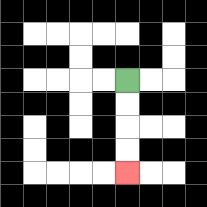{'start': '[5, 3]', 'end': '[5, 7]', 'path_directions': 'D,D,D,D', 'path_coordinates': '[[5, 3], [5, 4], [5, 5], [5, 6], [5, 7]]'}